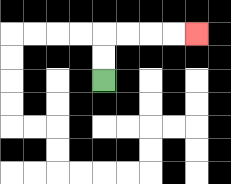{'start': '[4, 3]', 'end': '[8, 1]', 'path_directions': 'U,U,R,R,R,R', 'path_coordinates': '[[4, 3], [4, 2], [4, 1], [5, 1], [6, 1], [7, 1], [8, 1]]'}